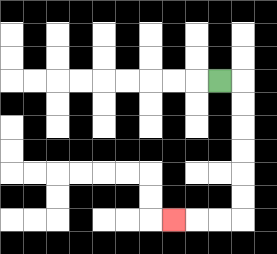{'start': '[9, 3]', 'end': '[7, 9]', 'path_directions': 'R,D,D,D,D,D,D,L,L,L', 'path_coordinates': '[[9, 3], [10, 3], [10, 4], [10, 5], [10, 6], [10, 7], [10, 8], [10, 9], [9, 9], [8, 9], [7, 9]]'}